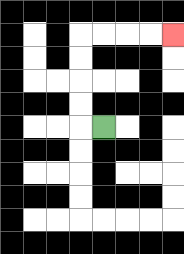{'start': '[4, 5]', 'end': '[7, 1]', 'path_directions': 'L,U,U,U,U,R,R,R,R', 'path_coordinates': '[[4, 5], [3, 5], [3, 4], [3, 3], [3, 2], [3, 1], [4, 1], [5, 1], [6, 1], [7, 1]]'}